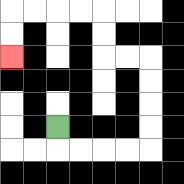{'start': '[2, 5]', 'end': '[0, 2]', 'path_directions': 'D,R,R,R,R,U,U,U,U,L,L,U,U,L,L,L,L,D,D', 'path_coordinates': '[[2, 5], [2, 6], [3, 6], [4, 6], [5, 6], [6, 6], [6, 5], [6, 4], [6, 3], [6, 2], [5, 2], [4, 2], [4, 1], [4, 0], [3, 0], [2, 0], [1, 0], [0, 0], [0, 1], [0, 2]]'}